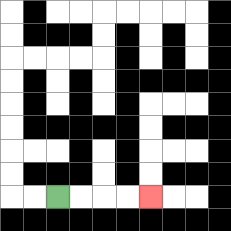{'start': '[2, 8]', 'end': '[6, 8]', 'path_directions': 'R,R,R,R', 'path_coordinates': '[[2, 8], [3, 8], [4, 8], [5, 8], [6, 8]]'}